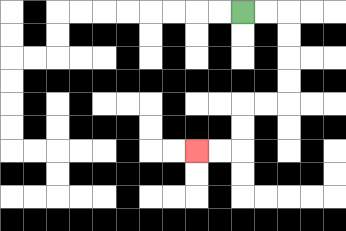{'start': '[10, 0]', 'end': '[8, 6]', 'path_directions': 'R,R,D,D,D,D,L,L,D,D,L,L', 'path_coordinates': '[[10, 0], [11, 0], [12, 0], [12, 1], [12, 2], [12, 3], [12, 4], [11, 4], [10, 4], [10, 5], [10, 6], [9, 6], [8, 6]]'}